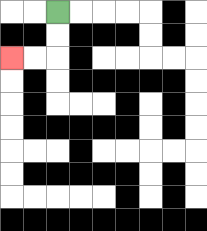{'start': '[2, 0]', 'end': '[0, 2]', 'path_directions': 'D,D,L,L', 'path_coordinates': '[[2, 0], [2, 1], [2, 2], [1, 2], [0, 2]]'}